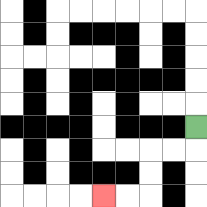{'start': '[8, 5]', 'end': '[4, 8]', 'path_directions': 'D,L,L,D,D,L,L', 'path_coordinates': '[[8, 5], [8, 6], [7, 6], [6, 6], [6, 7], [6, 8], [5, 8], [4, 8]]'}